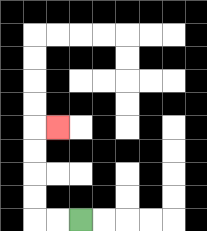{'start': '[3, 9]', 'end': '[2, 5]', 'path_directions': 'L,L,U,U,U,U,R', 'path_coordinates': '[[3, 9], [2, 9], [1, 9], [1, 8], [1, 7], [1, 6], [1, 5], [2, 5]]'}